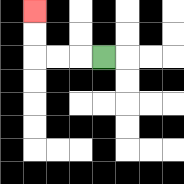{'start': '[4, 2]', 'end': '[1, 0]', 'path_directions': 'L,L,L,U,U', 'path_coordinates': '[[4, 2], [3, 2], [2, 2], [1, 2], [1, 1], [1, 0]]'}